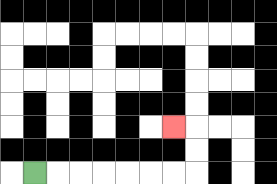{'start': '[1, 7]', 'end': '[7, 5]', 'path_directions': 'R,R,R,R,R,R,R,U,U,L', 'path_coordinates': '[[1, 7], [2, 7], [3, 7], [4, 7], [5, 7], [6, 7], [7, 7], [8, 7], [8, 6], [8, 5], [7, 5]]'}